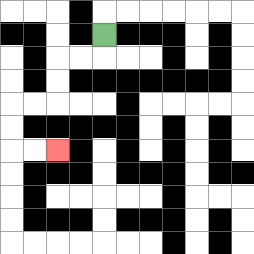{'start': '[4, 1]', 'end': '[2, 6]', 'path_directions': 'D,L,L,D,D,L,L,D,D,R,R', 'path_coordinates': '[[4, 1], [4, 2], [3, 2], [2, 2], [2, 3], [2, 4], [1, 4], [0, 4], [0, 5], [0, 6], [1, 6], [2, 6]]'}